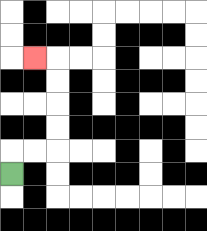{'start': '[0, 7]', 'end': '[1, 2]', 'path_directions': 'U,R,R,U,U,U,U,L', 'path_coordinates': '[[0, 7], [0, 6], [1, 6], [2, 6], [2, 5], [2, 4], [2, 3], [2, 2], [1, 2]]'}